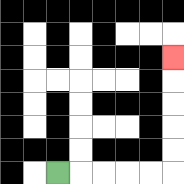{'start': '[2, 7]', 'end': '[7, 2]', 'path_directions': 'R,R,R,R,R,U,U,U,U,U', 'path_coordinates': '[[2, 7], [3, 7], [4, 7], [5, 7], [6, 7], [7, 7], [7, 6], [7, 5], [7, 4], [7, 3], [7, 2]]'}